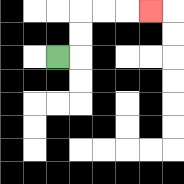{'start': '[2, 2]', 'end': '[6, 0]', 'path_directions': 'R,U,U,R,R,R', 'path_coordinates': '[[2, 2], [3, 2], [3, 1], [3, 0], [4, 0], [5, 0], [6, 0]]'}